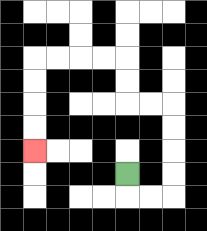{'start': '[5, 7]', 'end': '[1, 6]', 'path_directions': 'D,R,R,U,U,U,U,L,L,U,U,L,L,L,L,D,D,D,D', 'path_coordinates': '[[5, 7], [5, 8], [6, 8], [7, 8], [7, 7], [7, 6], [7, 5], [7, 4], [6, 4], [5, 4], [5, 3], [5, 2], [4, 2], [3, 2], [2, 2], [1, 2], [1, 3], [1, 4], [1, 5], [1, 6]]'}